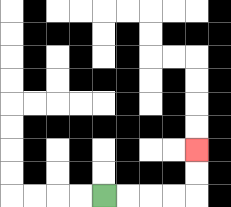{'start': '[4, 8]', 'end': '[8, 6]', 'path_directions': 'R,R,R,R,U,U', 'path_coordinates': '[[4, 8], [5, 8], [6, 8], [7, 8], [8, 8], [8, 7], [8, 6]]'}